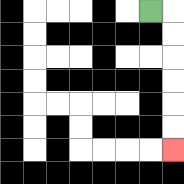{'start': '[6, 0]', 'end': '[7, 6]', 'path_directions': 'R,D,D,D,D,D,D', 'path_coordinates': '[[6, 0], [7, 0], [7, 1], [7, 2], [7, 3], [7, 4], [7, 5], [7, 6]]'}